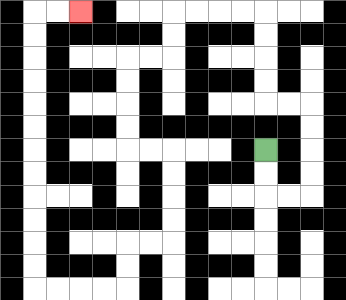{'start': '[11, 6]', 'end': '[3, 0]', 'path_directions': 'D,D,R,R,U,U,U,U,L,L,U,U,U,U,L,L,L,L,D,D,L,L,D,D,D,D,R,R,D,D,D,D,L,L,D,D,L,L,L,L,U,U,U,U,U,U,U,U,U,U,U,U,R,R', 'path_coordinates': '[[11, 6], [11, 7], [11, 8], [12, 8], [13, 8], [13, 7], [13, 6], [13, 5], [13, 4], [12, 4], [11, 4], [11, 3], [11, 2], [11, 1], [11, 0], [10, 0], [9, 0], [8, 0], [7, 0], [7, 1], [7, 2], [6, 2], [5, 2], [5, 3], [5, 4], [5, 5], [5, 6], [6, 6], [7, 6], [7, 7], [7, 8], [7, 9], [7, 10], [6, 10], [5, 10], [5, 11], [5, 12], [4, 12], [3, 12], [2, 12], [1, 12], [1, 11], [1, 10], [1, 9], [1, 8], [1, 7], [1, 6], [1, 5], [1, 4], [1, 3], [1, 2], [1, 1], [1, 0], [2, 0], [3, 0]]'}